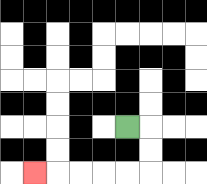{'start': '[5, 5]', 'end': '[1, 7]', 'path_directions': 'R,D,D,L,L,L,L,L', 'path_coordinates': '[[5, 5], [6, 5], [6, 6], [6, 7], [5, 7], [4, 7], [3, 7], [2, 7], [1, 7]]'}